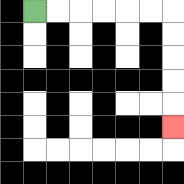{'start': '[1, 0]', 'end': '[7, 5]', 'path_directions': 'R,R,R,R,R,R,D,D,D,D,D', 'path_coordinates': '[[1, 0], [2, 0], [3, 0], [4, 0], [5, 0], [6, 0], [7, 0], [7, 1], [7, 2], [7, 3], [7, 4], [7, 5]]'}